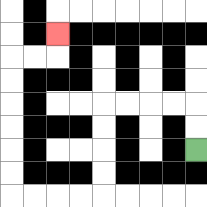{'start': '[8, 6]', 'end': '[2, 1]', 'path_directions': 'U,U,L,L,L,L,D,D,D,D,L,L,L,L,U,U,U,U,U,U,R,R,U', 'path_coordinates': '[[8, 6], [8, 5], [8, 4], [7, 4], [6, 4], [5, 4], [4, 4], [4, 5], [4, 6], [4, 7], [4, 8], [3, 8], [2, 8], [1, 8], [0, 8], [0, 7], [0, 6], [0, 5], [0, 4], [0, 3], [0, 2], [1, 2], [2, 2], [2, 1]]'}